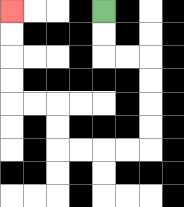{'start': '[4, 0]', 'end': '[0, 0]', 'path_directions': 'D,D,R,R,D,D,D,D,L,L,L,L,U,U,L,L,U,U,U,U', 'path_coordinates': '[[4, 0], [4, 1], [4, 2], [5, 2], [6, 2], [6, 3], [6, 4], [6, 5], [6, 6], [5, 6], [4, 6], [3, 6], [2, 6], [2, 5], [2, 4], [1, 4], [0, 4], [0, 3], [0, 2], [0, 1], [0, 0]]'}